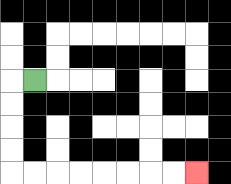{'start': '[1, 3]', 'end': '[8, 7]', 'path_directions': 'L,D,D,D,D,R,R,R,R,R,R,R,R', 'path_coordinates': '[[1, 3], [0, 3], [0, 4], [0, 5], [0, 6], [0, 7], [1, 7], [2, 7], [3, 7], [4, 7], [5, 7], [6, 7], [7, 7], [8, 7]]'}